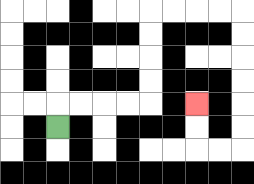{'start': '[2, 5]', 'end': '[8, 4]', 'path_directions': 'U,R,R,R,R,U,U,U,U,R,R,R,R,D,D,D,D,D,D,L,L,U,U', 'path_coordinates': '[[2, 5], [2, 4], [3, 4], [4, 4], [5, 4], [6, 4], [6, 3], [6, 2], [6, 1], [6, 0], [7, 0], [8, 0], [9, 0], [10, 0], [10, 1], [10, 2], [10, 3], [10, 4], [10, 5], [10, 6], [9, 6], [8, 6], [8, 5], [8, 4]]'}